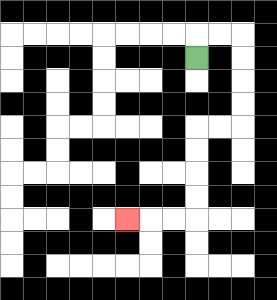{'start': '[8, 2]', 'end': '[5, 9]', 'path_directions': 'U,R,R,D,D,D,D,L,L,D,D,D,D,L,L,L', 'path_coordinates': '[[8, 2], [8, 1], [9, 1], [10, 1], [10, 2], [10, 3], [10, 4], [10, 5], [9, 5], [8, 5], [8, 6], [8, 7], [8, 8], [8, 9], [7, 9], [6, 9], [5, 9]]'}